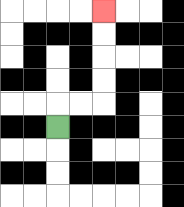{'start': '[2, 5]', 'end': '[4, 0]', 'path_directions': 'U,R,R,U,U,U,U', 'path_coordinates': '[[2, 5], [2, 4], [3, 4], [4, 4], [4, 3], [4, 2], [4, 1], [4, 0]]'}